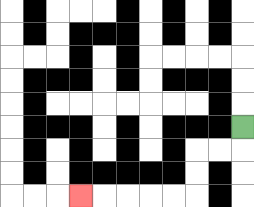{'start': '[10, 5]', 'end': '[3, 8]', 'path_directions': 'D,L,L,D,D,L,L,L,L,L', 'path_coordinates': '[[10, 5], [10, 6], [9, 6], [8, 6], [8, 7], [8, 8], [7, 8], [6, 8], [5, 8], [4, 8], [3, 8]]'}